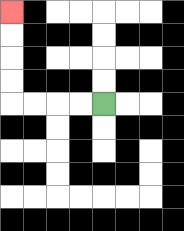{'start': '[4, 4]', 'end': '[0, 0]', 'path_directions': 'L,L,L,L,U,U,U,U', 'path_coordinates': '[[4, 4], [3, 4], [2, 4], [1, 4], [0, 4], [0, 3], [0, 2], [0, 1], [0, 0]]'}